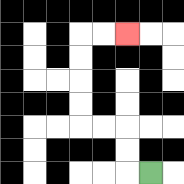{'start': '[6, 7]', 'end': '[5, 1]', 'path_directions': 'L,U,U,L,L,U,U,U,U,R,R', 'path_coordinates': '[[6, 7], [5, 7], [5, 6], [5, 5], [4, 5], [3, 5], [3, 4], [3, 3], [3, 2], [3, 1], [4, 1], [5, 1]]'}